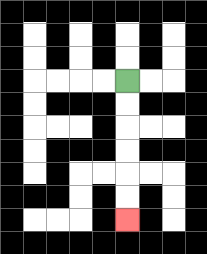{'start': '[5, 3]', 'end': '[5, 9]', 'path_directions': 'D,D,D,D,D,D', 'path_coordinates': '[[5, 3], [5, 4], [5, 5], [5, 6], [5, 7], [5, 8], [5, 9]]'}